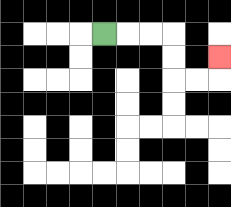{'start': '[4, 1]', 'end': '[9, 2]', 'path_directions': 'R,R,R,D,D,R,R,U', 'path_coordinates': '[[4, 1], [5, 1], [6, 1], [7, 1], [7, 2], [7, 3], [8, 3], [9, 3], [9, 2]]'}